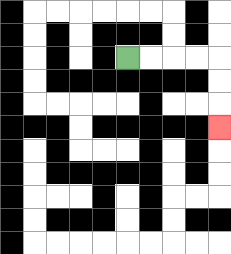{'start': '[5, 2]', 'end': '[9, 5]', 'path_directions': 'R,R,R,R,D,D,D', 'path_coordinates': '[[5, 2], [6, 2], [7, 2], [8, 2], [9, 2], [9, 3], [9, 4], [9, 5]]'}